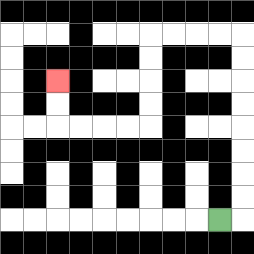{'start': '[9, 9]', 'end': '[2, 3]', 'path_directions': 'R,U,U,U,U,U,U,U,U,L,L,L,L,D,D,D,D,L,L,L,L,U,U', 'path_coordinates': '[[9, 9], [10, 9], [10, 8], [10, 7], [10, 6], [10, 5], [10, 4], [10, 3], [10, 2], [10, 1], [9, 1], [8, 1], [7, 1], [6, 1], [6, 2], [6, 3], [6, 4], [6, 5], [5, 5], [4, 5], [3, 5], [2, 5], [2, 4], [2, 3]]'}